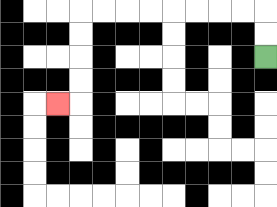{'start': '[11, 2]', 'end': '[2, 4]', 'path_directions': 'U,U,L,L,L,L,L,L,L,L,D,D,D,D,L', 'path_coordinates': '[[11, 2], [11, 1], [11, 0], [10, 0], [9, 0], [8, 0], [7, 0], [6, 0], [5, 0], [4, 0], [3, 0], [3, 1], [3, 2], [3, 3], [3, 4], [2, 4]]'}